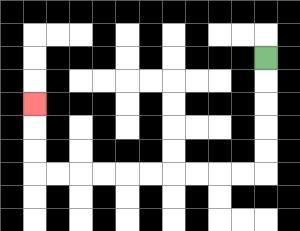{'start': '[11, 2]', 'end': '[1, 4]', 'path_directions': 'D,D,D,D,D,L,L,L,L,L,L,L,L,L,L,U,U,U', 'path_coordinates': '[[11, 2], [11, 3], [11, 4], [11, 5], [11, 6], [11, 7], [10, 7], [9, 7], [8, 7], [7, 7], [6, 7], [5, 7], [4, 7], [3, 7], [2, 7], [1, 7], [1, 6], [1, 5], [1, 4]]'}